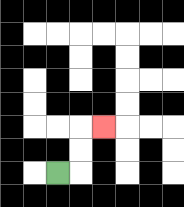{'start': '[2, 7]', 'end': '[4, 5]', 'path_directions': 'R,U,U,R', 'path_coordinates': '[[2, 7], [3, 7], [3, 6], [3, 5], [4, 5]]'}